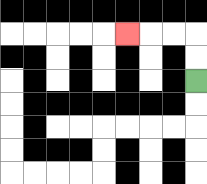{'start': '[8, 3]', 'end': '[5, 1]', 'path_directions': 'U,U,L,L,L', 'path_coordinates': '[[8, 3], [8, 2], [8, 1], [7, 1], [6, 1], [5, 1]]'}